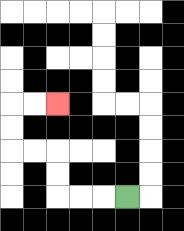{'start': '[5, 8]', 'end': '[2, 4]', 'path_directions': 'L,L,L,U,U,L,L,U,U,R,R', 'path_coordinates': '[[5, 8], [4, 8], [3, 8], [2, 8], [2, 7], [2, 6], [1, 6], [0, 6], [0, 5], [0, 4], [1, 4], [2, 4]]'}